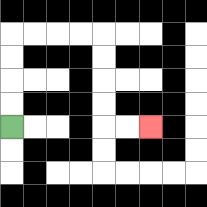{'start': '[0, 5]', 'end': '[6, 5]', 'path_directions': 'U,U,U,U,R,R,R,R,D,D,D,D,R,R', 'path_coordinates': '[[0, 5], [0, 4], [0, 3], [0, 2], [0, 1], [1, 1], [2, 1], [3, 1], [4, 1], [4, 2], [4, 3], [4, 4], [4, 5], [5, 5], [6, 5]]'}